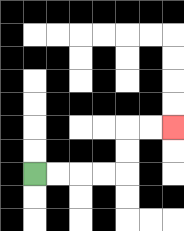{'start': '[1, 7]', 'end': '[7, 5]', 'path_directions': 'R,R,R,R,U,U,R,R', 'path_coordinates': '[[1, 7], [2, 7], [3, 7], [4, 7], [5, 7], [5, 6], [5, 5], [6, 5], [7, 5]]'}